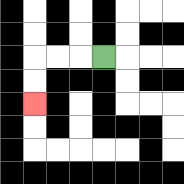{'start': '[4, 2]', 'end': '[1, 4]', 'path_directions': 'L,L,L,D,D', 'path_coordinates': '[[4, 2], [3, 2], [2, 2], [1, 2], [1, 3], [1, 4]]'}